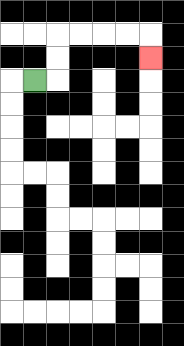{'start': '[1, 3]', 'end': '[6, 2]', 'path_directions': 'R,U,U,R,R,R,R,D', 'path_coordinates': '[[1, 3], [2, 3], [2, 2], [2, 1], [3, 1], [4, 1], [5, 1], [6, 1], [6, 2]]'}